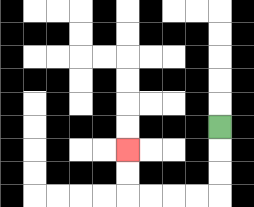{'start': '[9, 5]', 'end': '[5, 6]', 'path_directions': 'D,D,D,L,L,L,L,U,U', 'path_coordinates': '[[9, 5], [9, 6], [9, 7], [9, 8], [8, 8], [7, 8], [6, 8], [5, 8], [5, 7], [5, 6]]'}